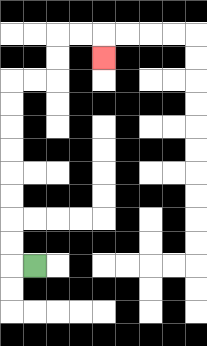{'start': '[1, 11]', 'end': '[4, 2]', 'path_directions': 'L,U,U,U,U,U,U,U,U,R,R,U,U,R,R,D', 'path_coordinates': '[[1, 11], [0, 11], [0, 10], [0, 9], [0, 8], [0, 7], [0, 6], [0, 5], [0, 4], [0, 3], [1, 3], [2, 3], [2, 2], [2, 1], [3, 1], [4, 1], [4, 2]]'}